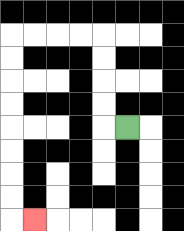{'start': '[5, 5]', 'end': '[1, 9]', 'path_directions': 'L,U,U,U,U,L,L,L,L,D,D,D,D,D,D,D,D,R', 'path_coordinates': '[[5, 5], [4, 5], [4, 4], [4, 3], [4, 2], [4, 1], [3, 1], [2, 1], [1, 1], [0, 1], [0, 2], [0, 3], [0, 4], [0, 5], [0, 6], [0, 7], [0, 8], [0, 9], [1, 9]]'}